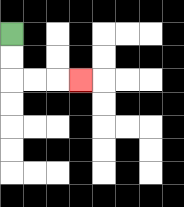{'start': '[0, 1]', 'end': '[3, 3]', 'path_directions': 'D,D,R,R,R', 'path_coordinates': '[[0, 1], [0, 2], [0, 3], [1, 3], [2, 3], [3, 3]]'}